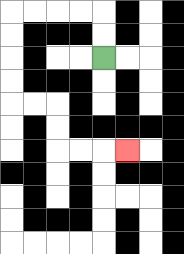{'start': '[4, 2]', 'end': '[5, 6]', 'path_directions': 'U,U,L,L,L,L,D,D,D,D,R,R,D,D,R,R,R', 'path_coordinates': '[[4, 2], [4, 1], [4, 0], [3, 0], [2, 0], [1, 0], [0, 0], [0, 1], [0, 2], [0, 3], [0, 4], [1, 4], [2, 4], [2, 5], [2, 6], [3, 6], [4, 6], [5, 6]]'}